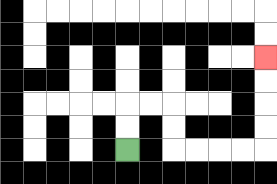{'start': '[5, 6]', 'end': '[11, 2]', 'path_directions': 'U,U,R,R,D,D,R,R,R,R,U,U,U,U', 'path_coordinates': '[[5, 6], [5, 5], [5, 4], [6, 4], [7, 4], [7, 5], [7, 6], [8, 6], [9, 6], [10, 6], [11, 6], [11, 5], [11, 4], [11, 3], [11, 2]]'}